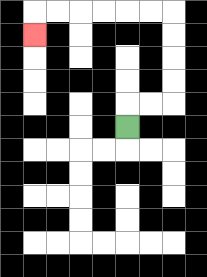{'start': '[5, 5]', 'end': '[1, 1]', 'path_directions': 'U,R,R,U,U,U,U,L,L,L,L,L,L,D', 'path_coordinates': '[[5, 5], [5, 4], [6, 4], [7, 4], [7, 3], [7, 2], [7, 1], [7, 0], [6, 0], [5, 0], [4, 0], [3, 0], [2, 0], [1, 0], [1, 1]]'}